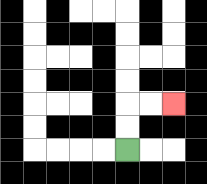{'start': '[5, 6]', 'end': '[7, 4]', 'path_directions': 'U,U,R,R', 'path_coordinates': '[[5, 6], [5, 5], [5, 4], [6, 4], [7, 4]]'}